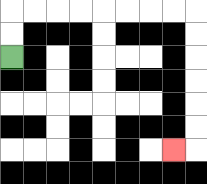{'start': '[0, 2]', 'end': '[7, 6]', 'path_directions': 'U,U,R,R,R,R,R,R,R,R,D,D,D,D,D,D,L', 'path_coordinates': '[[0, 2], [0, 1], [0, 0], [1, 0], [2, 0], [3, 0], [4, 0], [5, 0], [6, 0], [7, 0], [8, 0], [8, 1], [8, 2], [8, 3], [8, 4], [8, 5], [8, 6], [7, 6]]'}